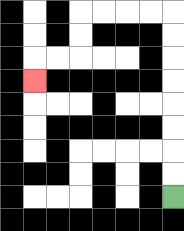{'start': '[7, 8]', 'end': '[1, 3]', 'path_directions': 'U,U,U,U,U,U,U,U,L,L,L,L,D,D,L,L,D', 'path_coordinates': '[[7, 8], [7, 7], [7, 6], [7, 5], [7, 4], [7, 3], [7, 2], [7, 1], [7, 0], [6, 0], [5, 0], [4, 0], [3, 0], [3, 1], [3, 2], [2, 2], [1, 2], [1, 3]]'}